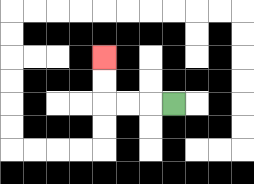{'start': '[7, 4]', 'end': '[4, 2]', 'path_directions': 'L,L,L,U,U', 'path_coordinates': '[[7, 4], [6, 4], [5, 4], [4, 4], [4, 3], [4, 2]]'}